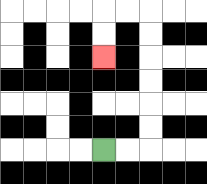{'start': '[4, 6]', 'end': '[4, 2]', 'path_directions': 'R,R,U,U,U,U,U,U,L,L,D,D', 'path_coordinates': '[[4, 6], [5, 6], [6, 6], [6, 5], [6, 4], [6, 3], [6, 2], [6, 1], [6, 0], [5, 0], [4, 0], [4, 1], [4, 2]]'}